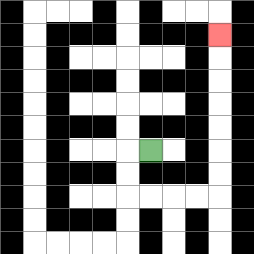{'start': '[6, 6]', 'end': '[9, 1]', 'path_directions': 'L,D,D,R,R,R,R,U,U,U,U,U,U,U', 'path_coordinates': '[[6, 6], [5, 6], [5, 7], [5, 8], [6, 8], [7, 8], [8, 8], [9, 8], [9, 7], [9, 6], [9, 5], [9, 4], [9, 3], [9, 2], [9, 1]]'}